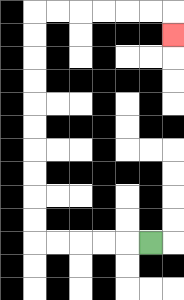{'start': '[6, 10]', 'end': '[7, 1]', 'path_directions': 'L,L,L,L,L,U,U,U,U,U,U,U,U,U,U,R,R,R,R,R,R,D', 'path_coordinates': '[[6, 10], [5, 10], [4, 10], [3, 10], [2, 10], [1, 10], [1, 9], [1, 8], [1, 7], [1, 6], [1, 5], [1, 4], [1, 3], [1, 2], [1, 1], [1, 0], [2, 0], [3, 0], [4, 0], [5, 0], [6, 0], [7, 0], [7, 1]]'}